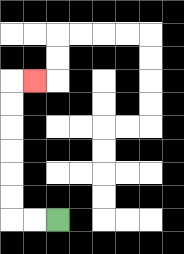{'start': '[2, 9]', 'end': '[1, 3]', 'path_directions': 'L,L,U,U,U,U,U,U,R', 'path_coordinates': '[[2, 9], [1, 9], [0, 9], [0, 8], [0, 7], [0, 6], [0, 5], [0, 4], [0, 3], [1, 3]]'}